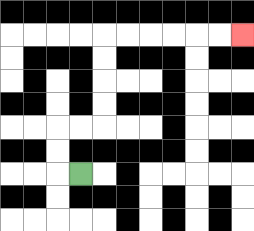{'start': '[3, 7]', 'end': '[10, 1]', 'path_directions': 'L,U,U,R,R,U,U,U,U,R,R,R,R,R,R', 'path_coordinates': '[[3, 7], [2, 7], [2, 6], [2, 5], [3, 5], [4, 5], [4, 4], [4, 3], [4, 2], [4, 1], [5, 1], [6, 1], [7, 1], [8, 1], [9, 1], [10, 1]]'}